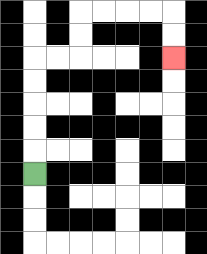{'start': '[1, 7]', 'end': '[7, 2]', 'path_directions': 'U,U,U,U,U,R,R,U,U,R,R,R,R,D,D', 'path_coordinates': '[[1, 7], [1, 6], [1, 5], [1, 4], [1, 3], [1, 2], [2, 2], [3, 2], [3, 1], [3, 0], [4, 0], [5, 0], [6, 0], [7, 0], [7, 1], [7, 2]]'}